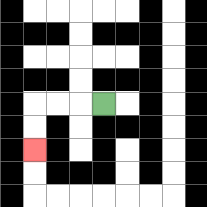{'start': '[4, 4]', 'end': '[1, 6]', 'path_directions': 'L,L,L,D,D', 'path_coordinates': '[[4, 4], [3, 4], [2, 4], [1, 4], [1, 5], [1, 6]]'}